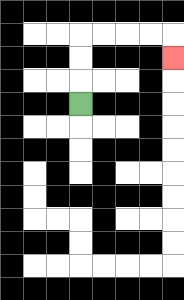{'start': '[3, 4]', 'end': '[7, 2]', 'path_directions': 'U,U,U,R,R,R,R,D', 'path_coordinates': '[[3, 4], [3, 3], [3, 2], [3, 1], [4, 1], [5, 1], [6, 1], [7, 1], [7, 2]]'}